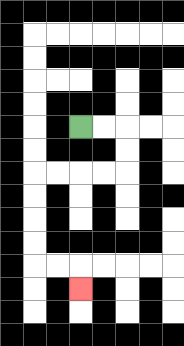{'start': '[3, 5]', 'end': '[3, 12]', 'path_directions': 'R,R,D,D,L,L,L,L,D,D,D,D,R,R,D', 'path_coordinates': '[[3, 5], [4, 5], [5, 5], [5, 6], [5, 7], [4, 7], [3, 7], [2, 7], [1, 7], [1, 8], [1, 9], [1, 10], [1, 11], [2, 11], [3, 11], [3, 12]]'}